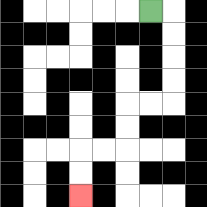{'start': '[6, 0]', 'end': '[3, 8]', 'path_directions': 'R,D,D,D,D,L,L,D,D,L,L,D,D', 'path_coordinates': '[[6, 0], [7, 0], [7, 1], [7, 2], [7, 3], [7, 4], [6, 4], [5, 4], [5, 5], [5, 6], [4, 6], [3, 6], [3, 7], [3, 8]]'}